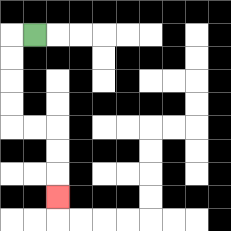{'start': '[1, 1]', 'end': '[2, 8]', 'path_directions': 'L,D,D,D,D,R,R,D,D,D', 'path_coordinates': '[[1, 1], [0, 1], [0, 2], [0, 3], [0, 4], [0, 5], [1, 5], [2, 5], [2, 6], [2, 7], [2, 8]]'}